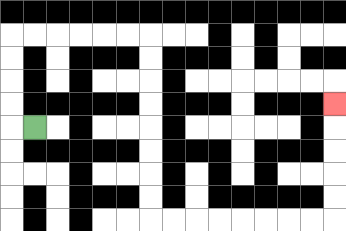{'start': '[1, 5]', 'end': '[14, 4]', 'path_directions': 'L,U,U,U,U,R,R,R,R,R,R,D,D,D,D,D,D,D,D,R,R,R,R,R,R,R,R,U,U,U,U,U', 'path_coordinates': '[[1, 5], [0, 5], [0, 4], [0, 3], [0, 2], [0, 1], [1, 1], [2, 1], [3, 1], [4, 1], [5, 1], [6, 1], [6, 2], [6, 3], [6, 4], [6, 5], [6, 6], [6, 7], [6, 8], [6, 9], [7, 9], [8, 9], [9, 9], [10, 9], [11, 9], [12, 9], [13, 9], [14, 9], [14, 8], [14, 7], [14, 6], [14, 5], [14, 4]]'}